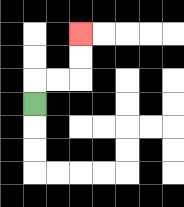{'start': '[1, 4]', 'end': '[3, 1]', 'path_directions': 'U,R,R,U,U', 'path_coordinates': '[[1, 4], [1, 3], [2, 3], [3, 3], [3, 2], [3, 1]]'}